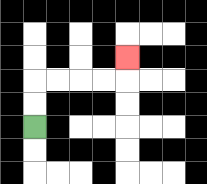{'start': '[1, 5]', 'end': '[5, 2]', 'path_directions': 'U,U,R,R,R,R,U', 'path_coordinates': '[[1, 5], [1, 4], [1, 3], [2, 3], [3, 3], [4, 3], [5, 3], [5, 2]]'}